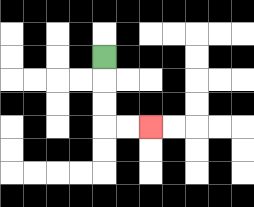{'start': '[4, 2]', 'end': '[6, 5]', 'path_directions': 'D,D,D,R,R', 'path_coordinates': '[[4, 2], [4, 3], [4, 4], [4, 5], [5, 5], [6, 5]]'}